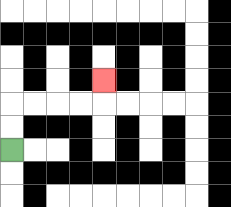{'start': '[0, 6]', 'end': '[4, 3]', 'path_directions': 'U,U,R,R,R,R,U', 'path_coordinates': '[[0, 6], [0, 5], [0, 4], [1, 4], [2, 4], [3, 4], [4, 4], [4, 3]]'}